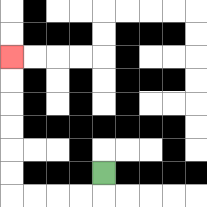{'start': '[4, 7]', 'end': '[0, 2]', 'path_directions': 'D,L,L,L,L,U,U,U,U,U,U', 'path_coordinates': '[[4, 7], [4, 8], [3, 8], [2, 8], [1, 8], [0, 8], [0, 7], [0, 6], [0, 5], [0, 4], [0, 3], [0, 2]]'}